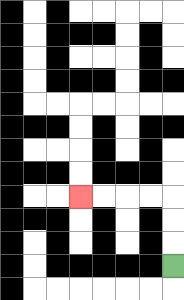{'start': '[7, 11]', 'end': '[3, 8]', 'path_directions': 'U,U,U,L,L,L,L', 'path_coordinates': '[[7, 11], [7, 10], [7, 9], [7, 8], [6, 8], [5, 8], [4, 8], [3, 8]]'}